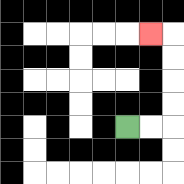{'start': '[5, 5]', 'end': '[6, 1]', 'path_directions': 'R,R,U,U,U,U,L', 'path_coordinates': '[[5, 5], [6, 5], [7, 5], [7, 4], [7, 3], [7, 2], [7, 1], [6, 1]]'}